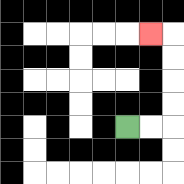{'start': '[5, 5]', 'end': '[6, 1]', 'path_directions': 'R,R,U,U,U,U,L', 'path_coordinates': '[[5, 5], [6, 5], [7, 5], [7, 4], [7, 3], [7, 2], [7, 1], [6, 1]]'}